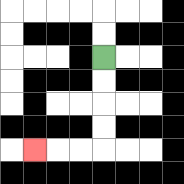{'start': '[4, 2]', 'end': '[1, 6]', 'path_directions': 'D,D,D,D,L,L,L', 'path_coordinates': '[[4, 2], [4, 3], [4, 4], [4, 5], [4, 6], [3, 6], [2, 6], [1, 6]]'}